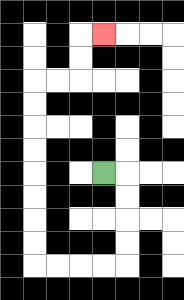{'start': '[4, 7]', 'end': '[4, 1]', 'path_directions': 'R,D,D,D,D,L,L,L,L,U,U,U,U,U,U,U,U,R,R,U,U,R', 'path_coordinates': '[[4, 7], [5, 7], [5, 8], [5, 9], [5, 10], [5, 11], [4, 11], [3, 11], [2, 11], [1, 11], [1, 10], [1, 9], [1, 8], [1, 7], [1, 6], [1, 5], [1, 4], [1, 3], [2, 3], [3, 3], [3, 2], [3, 1], [4, 1]]'}